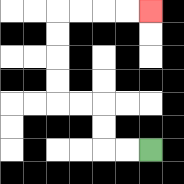{'start': '[6, 6]', 'end': '[6, 0]', 'path_directions': 'L,L,U,U,L,L,U,U,U,U,R,R,R,R', 'path_coordinates': '[[6, 6], [5, 6], [4, 6], [4, 5], [4, 4], [3, 4], [2, 4], [2, 3], [2, 2], [2, 1], [2, 0], [3, 0], [4, 0], [5, 0], [6, 0]]'}